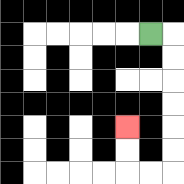{'start': '[6, 1]', 'end': '[5, 5]', 'path_directions': 'R,D,D,D,D,D,D,L,L,U,U', 'path_coordinates': '[[6, 1], [7, 1], [7, 2], [7, 3], [7, 4], [7, 5], [7, 6], [7, 7], [6, 7], [5, 7], [5, 6], [5, 5]]'}